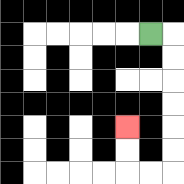{'start': '[6, 1]', 'end': '[5, 5]', 'path_directions': 'R,D,D,D,D,D,D,L,L,U,U', 'path_coordinates': '[[6, 1], [7, 1], [7, 2], [7, 3], [7, 4], [7, 5], [7, 6], [7, 7], [6, 7], [5, 7], [5, 6], [5, 5]]'}